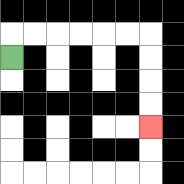{'start': '[0, 2]', 'end': '[6, 5]', 'path_directions': 'U,R,R,R,R,R,R,D,D,D,D', 'path_coordinates': '[[0, 2], [0, 1], [1, 1], [2, 1], [3, 1], [4, 1], [5, 1], [6, 1], [6, 2], [6, 3], [6, 4], [6, 5]]'}